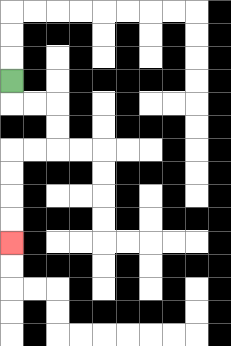{'start': '[0, 3]', 'end': '[0, 10]', 'path_directions': 'D,R,R,D,D,L,L,D,D,D,D', 'path_coordinates': '[[0, 3], [0, 4], [1, 4], [2, 4], [2, 5], [2, 6], [1, 6], [0, 6], [0, 7], [0, 8], [0, 9], [0, 10]]'}